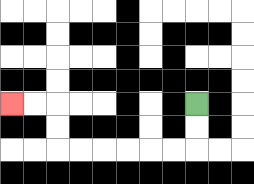{'start': '[8, 4]', 'end': '[0, 4]', 'path_directions': 'D,D,L,L,L,L,L,L,U,U,L,L', 'path_coordinates': '[[8, 4], [8, 5], [8, 6], [7, 6], [6, 6], [5, 6], [4, 6], [3, 6], [2, 6], [2, 5], [2, 4], [1, 4], [0, 4]]'}